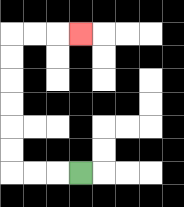{'start': '[3, 7]', 'end': '[3, 1]', 'path_directions': 'L,L,L,U,U,U,U,U,U,R,R,R', 'path_coordinates': '[[3, 7], [2, 7], [1, 7], [0, 7], [0, 6], [0, 5], [0, 4], [0, 3], [0, 2], [0, 1], [1, 1], [2, 1], [3, 1]]'}